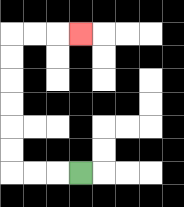{'start': '[3, 7]', 'end': '[3, 1]', 'path_directions': 'L,L,L,U,U,U,U,U,U,R,R,R', 'path_coordinates': '[[3, 7], [2, 7], [1, 7], [0, 7], [0, 6], [0, 5], [0, 4], [0, 3], [0, 2], [0, 1], [1, 1], [2, 1], [3, 1]]'}